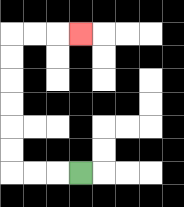{'start': '[3, 7]', 'end': '[3, 1]', 'path_directions': 'L,L,L,U,U,U,U,U,U,R,R,R', 'path_coordinates': '[[3, 7], [2, 7], [1, 7], [0, 7], [0, 6], [0, 5], [0, 4], [0, 3], [0, 2], [0, 1], [1, 1], [2, 1], [3, 1]]'}